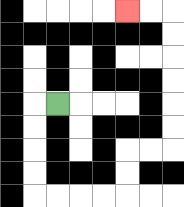{'start': '[2, 4]', 'end': '[5, 0]', 'path_directions': 'L,D,D,D,D,R,R,R,R,U,U,R,R,U,U,U,U,U,U,L,L', 'path_coordinates': '[[2, 4], [1, 4], [1, 5], [1, 6], [1, 7], [1, 8], [2, 8], [3, 8], [4, 8], [5, 8], [5, 7], [5, 6], [6, 6], [7, 6], [7, 5], [7, 4], [7, 3], [7, 2], [7, 1], [7, 0], [6, 0], [5, 0]]'}